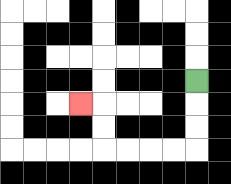{'start': '[8, 3]', 'end': '[3, 4]', 'path_directions': 'D,D,D,L,L,L,L,U,U,L', 'path_coordinates': '[[8, 3], [8, 4], [8, 5], [8, 6], [7, 6], [6, 6], [5, 6], [4, 6], [4, 5], [4, 4], [3, 4]]'}